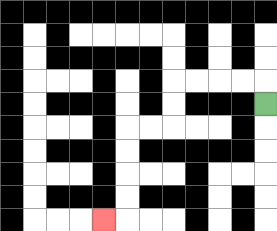{'start': '[11, 4]', 'end': '[4, 9]', 'path_directions': 'U,L,L,L,L,D,D,L,L,D,D,D,D,L', 'path_coordinates': '[[11, 4], [11, 3], [10, 3], [9, 3], [8, 3], [7, 3], [7, 4], [7, 5], [6, 5], [5, 5], [5, 6], [5, 7], [5, 8], [5, 9], [4, 9]]'}